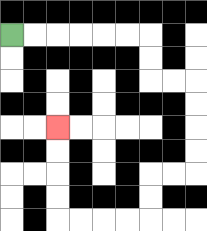{'start': '[0, 1]', 'end': '[2, 5]', 'path_directions': 'R,R,R,R,R,R,D,D,R,R,D,D,D,D,L,L,D,D,L,L,L,L,U,U,U,U', 'path_coordinates': '[[0, 1], [1, 1], [2, 1], [3, 1], [4, 1], [5, 1], [6, 1], [6, 2], [6, 3], [7, 3], [8, 3], [8, 4], [8, 5], [8, 6], [8, 7], [7, 7], [6, 7], [6, 8], [6, 9], [5, 9], [4, 9], [3, 9], [2, 9], [2, 8], [2, 7], [2, 6], [2, 5]]'}